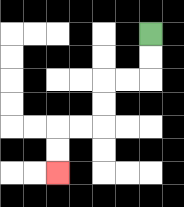{'start': '[6, 1]', 'end': '[2, 7]', 'path_directions': 'D,D,L,L,D,D,L,L,D,D', 'path_coordinates': '[[6, 1], [6, 2], [6, 3], [5, 3], [4, 3], [4, 4], [4, 5], [3, 5], [2, 5], [2, 6], [2, 7]]'}